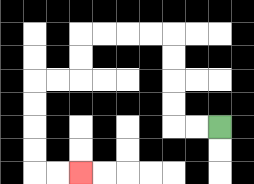{'start': '[9, 5]', 'end': '[3, 7]', 'path_directions': 'L,L,U,U,U,U,L,L,L,L,D,D,L,L,D,D,D,D,R,R', 'path_coordinates': '[[9, 5], [8, 5], [7, 5], [7, 4], [7, 3], [7, 2], [7, 1], [6, 1], [5, 1], [4, 1], [3, 1], [3, 2], [3, 3], [2, 3], [1, 3], [1, 4], [1, 5], [1, 6], [1, 7], [2, 7], [3, 7]]'}